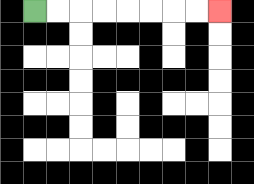{'start': '[1, 0]', 'end': '[9, 0]', 'path_directions': 'R,R,R,R,R,R,R,R', 'path_coordinates': '[[1, 0], [2, 0], [3, 0], [4, 0], [5, 0], [6, 0], [7, 0], [8, 0], [9, 0]]'}